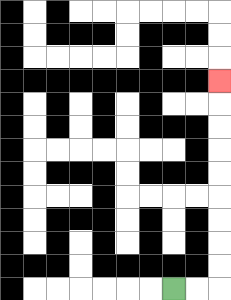{'start': '[7, 12]', 'end': '[9, 3]', 'path_directions': 'R,R,U,U,U,U,U,U,U,U,U', 'path_coordinates': '[[7, 12], [8, 12], [9, 12], [9, 11], [9, 10], [9, 9], [9, 8], [9, 7], [9, 6], [9, 5], [9, 4], [9, 3]]'}